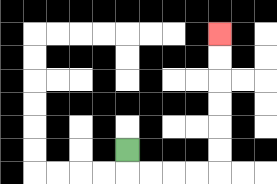{'start': '[5, 6]', 'end': '[9, 1]', 'path_directions': 'D,R,R,R,R,U,U,U,U,U,U', 'path_coordinates': '[[5, 6], [5, 7], [6, 7], [7, 7], [8, 7], [9, 7], [9, 6], [9, 5], [9, 4], [9, 3], [9, 2], [9, 1]]'}